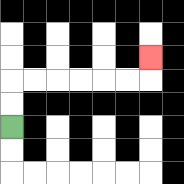{'start': '[0, 5]', 'end': '[6, 2]', 'path_directions': 'U,U,R,R,R,R,R,R,U', 'path_coordinates': '[[0, 5], [0, 4], [0, 3], [1, 3], [2, 3], [3, 3], [4, 3], [5, 3], [6, 3], [6, 2]]'}